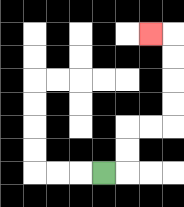{'start': '[4, 7]', 'end': '[6, 1]', 'path_directions': 'R,U,U,R,R,U,U,U,U,L', 'path_coordinates': '[[4, 7], [5, 7], [5, 6], [5, 5], [6, 5], [7, 5], [7, 4], [7, 3], [7, 2], [7, 1], [6, 1]]'}